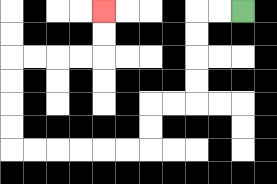{'start': '[10, 0]', 'end': '[4, 0]', 'path_directions': 'L,L,D,D,D,D,L,L,D,D,L,L,L,L,L,L,U,U,U,U,R,R,R,R,U,U', 'path_coordinates': '[[10, 0], [9, 0], [8, 0], [8, 1], [8, 2], [8, 3], [8, 4], [7, 4], [6, 4], [6, 5], [6, 6], [5, 6], [4, 6], [3, 6], [2, 6], [1, 6], [0, 6], [0, 5], [0, 4], [0, 3], [0, 2], [1, 2], [2, 2], [3, 2], [4, 2], [4, 1], [4, 0]]'}